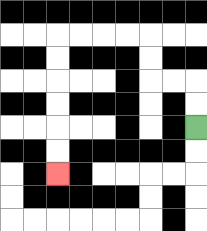{'start': '[8, 5]', 'end': '[2, 7]', 'path_directions': 'U,U,L,L,U,U,L,L,L,L,D,D,D,D,D,D', 'path_coordinates': '[[8, 5], [8, 4], [8, 3], [7, 3], [6, 3], [6, 2], [6, 1], [5, 1], [4, 1], [3, 1], [2, 1], [2, 2], [2, 3], [2, 4], [2, 5], [2, 6], [2, 7]]'}